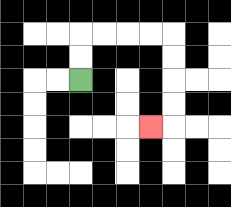{'start': '[3, 3]', 'end': '[6, 5]', 'path_directions': 'U,U,R,R,R,R,D,D,D,D,L', 'path_coordinates': '[[3, 3], [3, 2], [3, 1], [4, 1], [5, 1], [6, 1], [7, 1], [7, 2], [7, 3], [7, 4], [7, 5], [6, 5]]'}